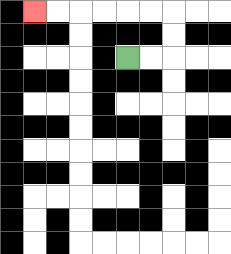{'start': '[5, 2]', 'end': '[1, 0]', 'path_directions': 'R,R,U,U,L,L,L,L,L,L', 'path_coordinates': '[[5, 2], [6, 2], [7, 2], [7, 1], [7, 0], [6, 0], [5, 0], [4, 0], [3, 0], [2, 0], [1, 0]]'}